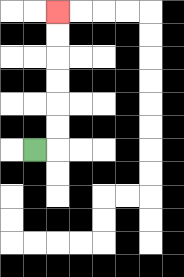{'start': '[1, 6]', 'end': '[2, 0]', 'path_directions': 'R,U,U,U,U,U,U', 'path_coordinates': '[[1, 6], [2, 6], [2, 5], [2, 4], [2, 3], [2, 2], [2, 1], [2, 0]]'}